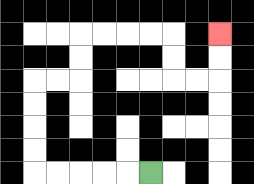{'start': '[6, 7]', 'end': '[9, 1]', 'path_directions': 'L,L,L,L,L,U,U,U,U,R,R,U,U,R,R,R,R,D,D,R,R,U,U', 'path_coordinates': '[[6, 7], [5, 7], [4, 7], [3, 7], [2, 7], [1, 7], [1, 6], [1, 5], [1, 4], [1, 3], [2, 3], [3, 3], [3, 2], [3, 1], [4, 1], [5, 1], [6, 1], [7, 1], [7, 2], [7, 3], [8, 3], [9, 3], [9, 2], [9, 1]]'}